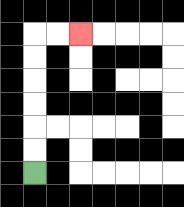{'start': '[1, 7]', 'end': '[3, 1]', 'path_directions': 'U,U,U,U,U,U,R,R', 'path_coordinates': '[[1, 7], [1, 6], [1, 5], [1, 4], [1, 3], [1, 2], [1, 1], [2, 1], [3, 1]]'}